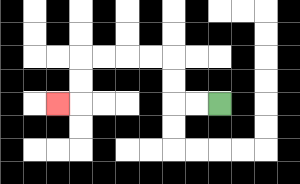{'start': '[9, 4]', 'end': '[2, 4]', 'path_directions': 'L,L,U,U,L,L,L,L,D,D,L', 'path_coordinates': '[[9, 4], [8, 4], [7, 4], [7, 3], [7, 2], [6, 2], [5, 2], [4, 2], [3, 2], [3, 3], [3, 4], [2, 4]]'}